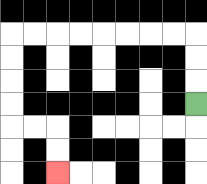{'start': '[8, 4]', 'end': '[2, 7]', 'path_directions': 'U,U,U,L,L,L,L,L,L,L,L,D,D,D,D,R,R,D,D', 'path_coordinates': '[[8, 4], [8, 3], [8, 2], [8, 1], [7, 1], [6, 1], [5, 1], [4, 1], [3, 1], [2, 1], [1, 1], [0, 1], [0, 2], [0, 3], [0, 4], [0, 5], [1, 5], [2, 5], [2, 6], [2, 7]]'}